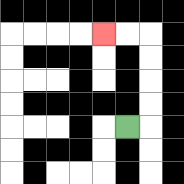{'start': '[5, 5]', 'end': '[4, 1]', 'path_directions': 'R,U,U,U,U,L,L', 'path_coordinates': '[[5, 5], [6, 5], [6, 4], [6, 3], [6, 2], [6, 1], [5, 1], [4, 1]]'}